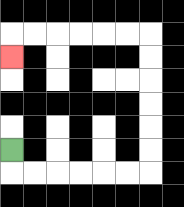{'start': '[0, 6]', 'end': '[0, 2]', 'path_directions': 'D,R,R,R,R,R,R,U,U,U,U,U,U,L,L,L,L,L,L,D', 'path_coordinates': '[[0, 6], [0, 7], [1, 7], [2, 7], [3, 7], [4, 7], [5, 7], [6, 7], [6, 6], [6, 5], [6, 4], [6, 3], [6, 2], [6, 1], [5, 1], [4, 1], [3, 1], [2, 1], [1, 1], [0, 1], [0, 2]]'}